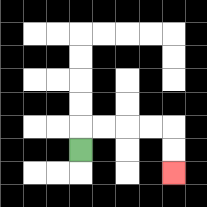{'start': '[3, 6]', 'end': '[7, 7]', 'path_directions': 'U,R,R,R,R,D,D', 'path_coordinates': '[[3, 6], [3, 5], [4, 5], [5, 5], [6, 5], [7, 5], [7, 6], [7, 7]]'}